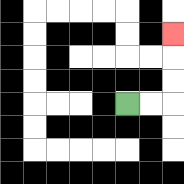{'start': '[5, 4]', 'end': '[7, 1]', 'path_directions': 'R,R,U,U,U', 'path_coordinates': '[[5, 4], [6, 4], [7, 4], [7, 3], [7, 2], [7, 1]]'}